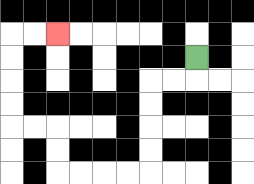{'start': '[8, 2]', 'end': '[2, 1]', 'path_directions': 'D,L,L,D,D,D,D,L,L,L,L,U,U,L,L,U,U,U,U,R,R', 'path_coordinates': '[[8, 2], [8, 3], [7, 3], [6, 3], [6, 4], [6, 5], [6, 6], [6, 7], [5, 7], [4, 7], [3, 7], [2, 7], [2, 6], [2, 5], [1, 5], [0, 5], [0, 4], [0, 3], [0, 2], [0, 1], [1, 1], [2, 1]]'}